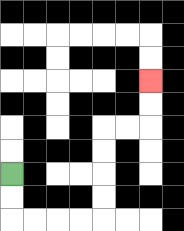{'start': '[0, 7]', 'end': '[6, 3]', 'path_directions': 'D,D,R,R,R,R,U,U,U,U,R,R,U,U', 'path_coordinates': '[[0, 7], [0, 8], [0, 9], [1, 9], [2, 9], [3, 9], [4, 9], [4, 8], [4, 7], [4, 6], [4, 5], [5, 5], [6, 5], [6, 4], [6, 3]]'}